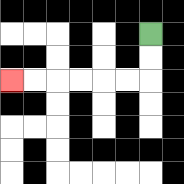{'start': '[6, 1]', 'end': '[0, 3]', 'path_directions': 'D,D,L,L,L,L,L,L', 'path_coordinates': '[[6, 1], [6, 2], [6, 3], [5, 3], [4, 3], [3, 3], [2, 3], [1, 3], [0, 3]]'}